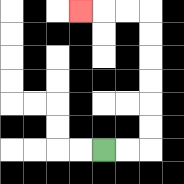{'start': '[4, 6]', 'end': '[3, 0]', 'path_directions': 'R,R,U,U,U,U,U,U,L,L,L', 'path_coordinates': '[[4, 6], [5, 6], [6, 6], [6, 5], [6, 4], [6, 3], [6, 2], [6, 1], [6, 0], [5, 0], [4, 0], [3, 0]]'}